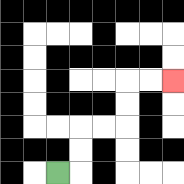{'start': '[2, 7]', 'end': '[7, 3]', 'path_directions': 'R,U,U,R,R,U,U,R,R', 'path_coordinates': '[[2, 7], [3, 7], [3, 6], [3, 5], [4, 5], [5, 5], [5, 4], [5, 3], [6, 3], [7, 3]]'}